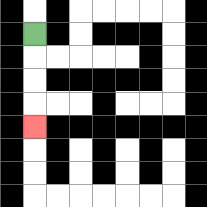{'start': '[1, 1]', 'end': '[1, 5]', 'path_directions': 'D,D,D,D', 'path_coordinates': '[[1, 1], [1, 2], [1, 3], [1, 4], [1, 5]]'}